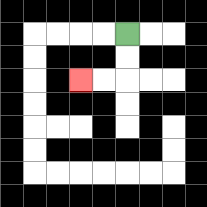{'start': '[5, 1]', 'end': '[3, 3]', 'path_directions': 'D,D,L,L', 'path_coordinates': '[[5, 1], [5, 2], [5, 3], [4, 3], [3, 3]]'}